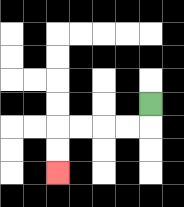{'start': '[6, 4]', 'end': '[2, 7]', 'path_directions': 'D,L,L,L,L,D,D', 'path_coordinates': '[[6, 4], [6, 5], [5, 5], [4, 5], [3, 5], [2, 5], [2, 6], [2, 7]]'}